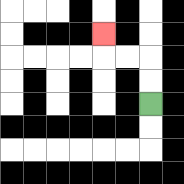{'start': '[6, 4]', 'end': '[4, 1]', 'path_directions': 'U,U,L,L,U', 'path_coordinates': '[[6, 4], [6, 3], [6, 2], [5, 2], [4, 2], [4, 1]]'}